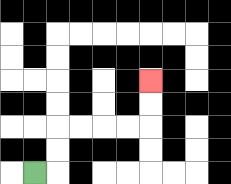{'start': '[1, 7]', 'end': '[6, 3]', 'path_directions': 'R,U,U,R,R,R,R,U,U', 'path_coordinates': '[[1, 7], [2, 7], [2, 6], [2, 5], [3, 5], [4, 5], [5, 5], [6, 5], [6, 4], [6, 3]]'}